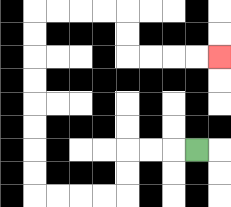{'start': '[8, 6]', 'end': '[9, 2]', 'path_directions': 'L,L,L,D,D,L,L,L,L,U,U,U,U,U,U,U,U,R,R,R,R,D,D,R,R,R,R', 'path_coordinates': '[[8, 6], [7, 6], [6, 6], [5, 6], [5, 7], [5, 8], [4, 8], [3, 8], [2, 8], [1, 8], [1, 7], [1, 6], [1, 5], [1, 4], [1, 3], [1, 2], [1, 1], [1, 0], [2, 0], [3, 0], [4, 0], [5, 0], [5, 1], [5, 2], [6, 2], [7, 2], [8, 2], [9, 2]]'}